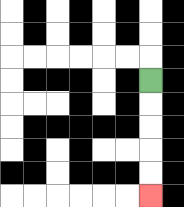{'start': '[6, 3]', 'end': '[6, 8]', 'path_directions': 'D,D,D,D,D', 'path_coordinates': '[[6, 3], [6, 4], [6, 5], [6, 6], [6, 7], [6, 8]]'}